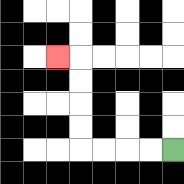{'start': '[7, 6]', 'end': '[2, 2]', 'path_directions': 'L,L,L,L,U,U,U,U,L', 'path_coordinates': '[[7, 6], [6, 6], [5, 6], [4, 6], [3, 6], [3, 5], [3, 4], [3, 3], [3, 2], [2, 2]]'}